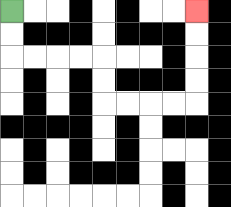{'start': '[0, 0]', 'end': '[8, 0]', 'path_directions': 'D,D,R,R,R,R,D,D,R,R,R,R,U,U,U,U', 'path_coordinates': '[[0, 0], [0, 1], [0, 2], [1, 2], [2, 2], [3, 2], [4, 2], [4, 3], [4, 4], [5, 4], [6, 4], [7, 4], [8, 4], [8, 3], [8, 2], [8, 1], [8, 0]]'}